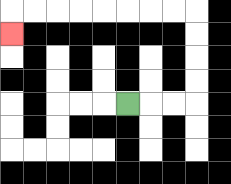{'start': '[5, 4]', 'end': '[0, 1]', 'path_directions': 'R,R,R,U,U,U,U,L,L,L,L,L,L,L,L,D', 'path_coordinates': '[[5, 4], [6, 4], [7, 4], [8, 4], [8, 3], [8, 2], [8, 1], [8, 0], [7, 0], [6, 0], [5, 0], [4, 0], [3, 0], [2, 0], [1, 0], [0, 0], [0, 1]]'}